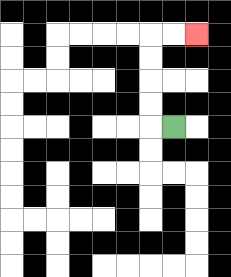{'start': '[7, 5]', 'end': '[8, 1]', 'path_directions': 'L,U,U,U,U,R,R', 'path_coordinates': '[[7, 5], [6, 5], [6, 4], [6, 3], [6, 2], [6, 1], [7, 1], [8, 1]]'}